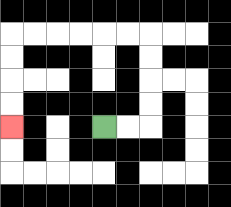{'start': '[4, 5]', 'end': '[0, 5]', 'path_directions': 'R,R,U,U,U,U,L,L,L,L,L,L,D,D,D,D', 'path_coordinates': '[[4, 5], [5, 5], [6, 5], [6, 4], [6, 3], [6, 2], [6, 1], [5, 1], [4, 1], [3, 1], [2, 1], [1, 1], [0, 1], [0, 2], [0, 3], [0, 4], [0, 5]]'}